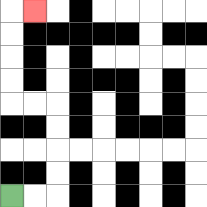{'start': '[0, 8]', 'end': '[1, 0]', 'path_directions': 'R,R,U,U,U,U,L,L,U,U,U,U,R', 'path_coordinates': '[[0, 8], [1, 8], [2, 8], [2, 7], [2, 6], [2, 5], [2, 4], [1, 4], [0, 4], [0, 3], [0, 2], [0, 1], [0, 0], [1, 0]]'}